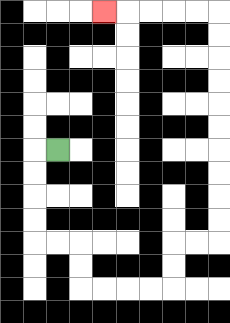{'start': '[2, 6]', 'end': '[4, 0]', 'path_directions': 'L,D,D,D,D,R,R,D,D,R,R,R,R,U,U,R,R,U,U,U,U,U,U,U,U,U,U,L,L,L,L,L', 'path_coordinates': '[[2, 6], [1, 6], [1, 7], [1, 8], [1, 9], [1, 10], [2, 10], [3, 10], [3, 11], [3, 12], [4, 12], [5, 12], [6, 12], [7, 12], [7, 11], [7, 10], [8, 10], [9, 10], [9, 9], [9, 8], [9, 7], [9, 6], [9, 5], [9, 4], [9, 3], [9, 2], [9, 1], [9, 0], [8, 0], [7, 0], [6, 0], [5, 0], [4, 0]]'}